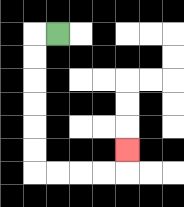{'start': '[2, 1]', 'end': '[5, 6]', 'path_directions': 'L,D,D,D,D,D,D,R,R,R,R,U', 'path_coordinates': '[[2, 1], [1, 1], [1, 2], [1, 3], [1, 4], [1, 5], [1, 6], [1, 7], [2, 7], [3, 7], [4, 7], [5, 7], [5, 6]]'}